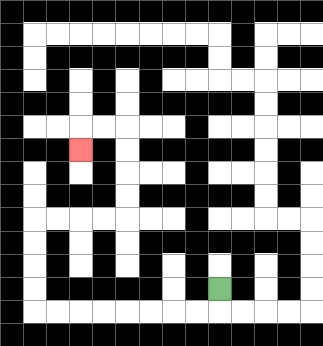{'start': '[9, 12]', 'end': '[3, 6]', 'path_directions': 'D,L,L,L,L,L,L,L,L,U,U,U,U,R,R,R,R,U,U,U,U,L,L,D', 'path_coordinates': '[[9, 12], [9, 13], [8, 13], [7, 13], [6, 13], [5, 13], [4, 13], [3, 13], [2, 13], [1, 13], [1, 12], [1, 11], [1, 10], [1, 9], [2, 9], [3, 9], [4, 9], [5, 9], [5, 8], [5, 7], [5, 6], [5, 5], [4, 5], [3, 5], [3, 6]]'}